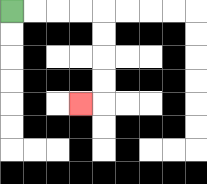{'start': '[0, 0]', 'end': '[3, 4]', 'path_directions': 'R,R,R,R,D,D,D,D,L', 'path_coordinates': '[[0, 0], [1, 0], [2, 0], [3, 0], [4, 0], [4, 1], [4, 2], [4, 3], [4, 4], [3, 4]]'}